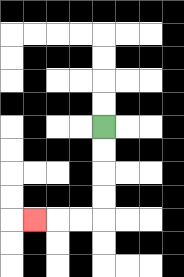{'start': '[4, 5]', 'end': '[1, 9]', 'path_directions': 'D,D,D,D,L,L,L', 'path_coordinates': '[[4, 5], [4, 6], [4, 7], [4, 8], [4, 9], [3, 9], [2, 9], [1, 9]]'}